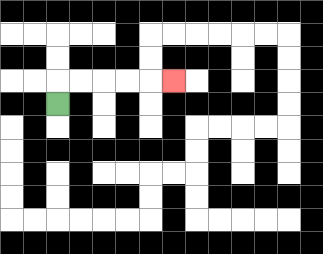{'start': '[2, 4]', 'end': '[7, 3]', 'path_directions': 'U,R,R,R,R,R', 'path_coordinates': '[[2, 4], [2, 3], [3, 3], [4, 3], [5, 3], [6, 3], [7, 3]]'}